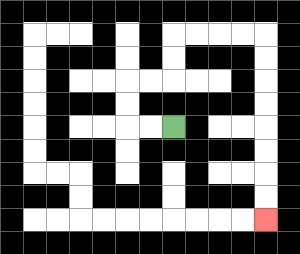{'start': '[7, 5]', 'end': '[11, 9]', 'path_directions': 'L,L,U,U,R,R,U,U,R,R,R,R,D,D,D,D,D,D,D,D', 'path_coordinates': '[[7, 5], [6, 5], [5, 5], [5, 4], [5, 3], [6, 3], [7, 3], [7, 2], [7, 1], [8, 1], [9, 1], [10, 1], [11, 1], [11, 2], [11, 3], [11, 4], [11, 5], [11, 6], [11, 7], [11, 8], [11, 9]]'}